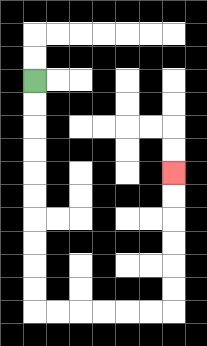{'start': '[1, 3]', 'end': '[7, 7]', 'path_directions': 'D,D,D,D,D,D,D,D,D,D,R,R,R,R,R,R,U,U,U,U,U,U', 'path_coordinates': '[[1, 3], [1, 4], [1, 5], [1, 6], [1, 7], [1, 8], [1, 9], [1, 10], [1, 11], [1, 12], [1, 13], [2, 13], [3, 13], [4, 13], [5, 13], [6, 13], [7, 13], [7, 12], [7, 11], [7, 10], [7, 9], [7, 8], [7, 7]]'}